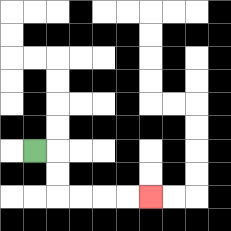{'start': '[1, 6]', 'end': '[6, 8]', 'path_directions': 'R,D,D,R,R,R,R', 'path_coordinates': '[[1, 6], [2, 6], [2, 7], [2, 8], [3, 8], [4, 8], [5, 8], [6, 8]]'}